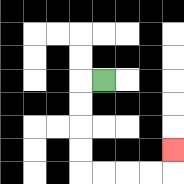{'start': '[4, 3]', 'end': '[7, 6]', 'path_directions': 'L,D,D,D,D,R,R,R,R,U', 'path_coordinates': '[[4, 3], [3, 3], [3, 4], [3, 5], [3, 6], [3, 7], [4, 7], [5, 7], [6, 7], [7, 7], [7, 6]]'}